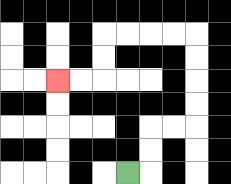{'start': '[5, 7]', 'end': '[2, 3]', 'path_directions': 'R,U,U,R,R,U,U,U,U,L,L,L,L,D,D,L,L', 'path_coordinates': '[[5, 7], [6, 7], [6, 6], [6, 5], [7, 5], [8, 5], [8, 4], [8, 3], [8, 2], [8, 1], [7, 1], [6, 1], [5, 1], [4, 1], [4, 2], [4, 3], [3, 3], [2, 3]]'}